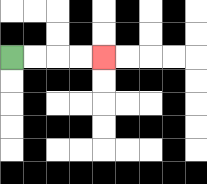{'start': '[0, 2]', 'end': '[4, 2]', 'path_directions': 'R,R,R,R', 'path_coordinates': '[[0, 2], [1, 2], [2, 2], [3, 2], [4, 2]]'}